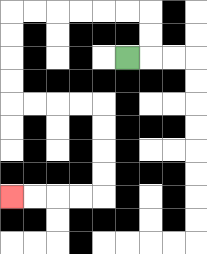{'start': '[5, 2]', 'end': '[0, 8]', 'path_directions': 'R,U,U,L,L,L,L,L,L,D,D,D,D,R,R,R,R,D,D,D,D,L,L,L,L', 'path_coordinates': '[[5, 2], [6, 2], [6, 1], [6, 0], [5, 0], [4, 0], [3, 0], [2, 0], [1, 0], [0, 0], [0, 1], [0, 2], [0, 3], [0, 4], [1, 4], [2, 4], [3, 4], [4, 4], [4, 5], [4, 6], [4, 7], [4, 8], [3, 8], [2, 8], [1, 8], [0, 8]]'}